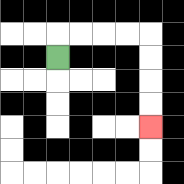{'start': '[2, 2]', 'end': '[6, 5]', 'path_directions': 'U,R,R,R,R,D,D,D,D', 'path_coordinates': '[[2, 2], [2, 1], [3, 1], [4, 1], [5, 1], [6, 1], [6, 2], [6, 3], [6, 4], [6, 5]]'}